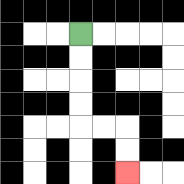{'start': '[3, 1]', 'end': '[5, 7]', 'path_directions': 'D,D,D,D,R,R,D,D', 'path_coordinates': '[[3, 1], [3, 2], [3, 3], [3, 4], [3, 5], [4, 5], [5, 5], [5, 6], [5, 7]]'}